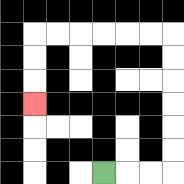{'start': '[4, 7]', 'end': '[1, 4]', 'path_directions': 'R,R,R,U,U,U,U,U,U,L,L,L,L,L,L,D,D,D', 'path_coordinates': '[[4, 7], [5, 7], [6, 7], [7, 7], [7, 6], [7, 5], [7, 4], [7, 3], [7, 2], [7, 1], [6, 1], [5, 1], [4, 1], [3, 1], [2, 1], [1, 1], [1, 2], [1, 3], [1, 4]]'}